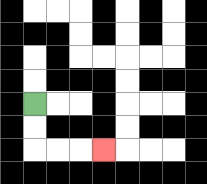{'start': '[1, 4]', 'end': '[4, 6]', 'path_directions': 'D,D,R,R,R', 'path_coordinates': '[[1, 4], [1, 5], [1, 6], [2, 6], [3, 6], [4, 6]]'}